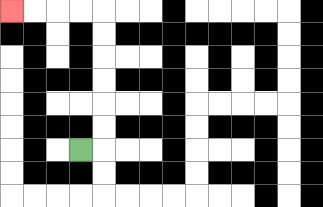{'start': '[3, 6]', 'end': '[0, 0]', 'path_directions': 'R,U,U,U,U,U,U,L,L,L,L', 'path_coordinates': '[[3, 6], [4, 6], [4, 5], [4, 4], [4, 3], [4, 2], [4, 1], [4, 0], [3, 0], [2, 0], [1, 0], [0, 0]]'}